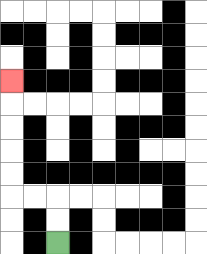{'start': '[2, 10]', 'end': '[0, 3]', 'path_directions': 'U,U,L,L,U,U,U,U,U', 'path_coordinates': '[[2, 10], [2, 9], [2, 8], [1, 8], [0, 8], [0, 7], [0, 6], [0, 5], [0, 4], [0, 3]]'}